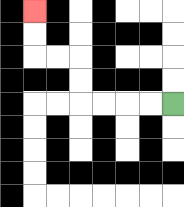{'start': '[7, 4]', 'end': '[1, 0]', 'path_directions': 'L,L,L,L,U,U,L,L,U,U', 'path_coordinates': '[[7, 4], [6, 4], [5, 4], [4, 4], [3, 4], [3, 3], [3, 2], [2, 2], [1, 2], [1, 1], [1, 0]]'}